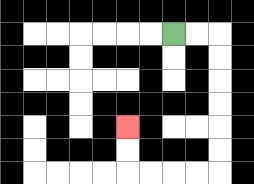{'start': '[7, 1]', 'end': '[5, 5]', 'path_directions': 'R,R,D,D,D,D,D,D,L,L,L,L,U,U', 'path_coordinates': '[[7, 1], [8, 1], [9, 1], [9, 2], [9, 3], [9, 4], [9, 5], [9, 6], [9, 7], [8, 7], [7, 7], [6, 7], [5, 7], [5, 6], [5, 5]]'}